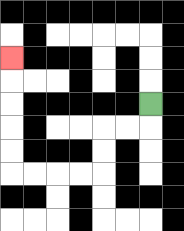{'start': '[6, 4]', 'end': '[0, 2]', 'path_directions': 'D,L,L,D,D,L,L,L,L,U,U,U,U,U', 'path_coordinates': '[[6, 4], [6, 5], [5, 5], [4, 5], [4, 6], [4, 7], [3, 7], [2, 7], [1, 7], [0, 7], [0, 6], [0, 5], [0, 4], [0, 3], [0, 2]]'}